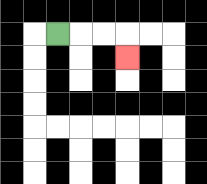{'start': '[2, 1]', 'end': '[5, 2]', 'path_directions': 'R,R,R,D', 'path_coordinates': '[[2, 1], [3, 1], [4, 1], [5, 1], [5, 2]]'}